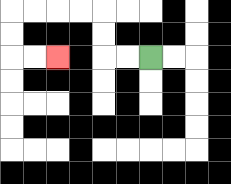{'start': '[6, 2]', 'end': '[2, 2]', 'path_directions': 'L,L,U,U,L,L,L,L,D,D,R,R', 'path_coordinates': '[[6, 2], [5, 2], [4, 2], [4, 1], [4, 0], [3, 0], [2, 0], [1, 0], [0, 0], [0, 1], [0, 2], [1, 2], [2, 2]]'}